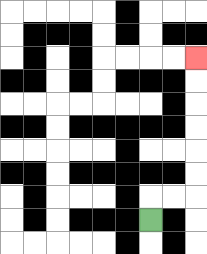{'start': '[6, 9]', 'end': '[8, 2]', 'path_directions': 'U,R,R,U,U,U,U,U,U', 'path_coordinates': '[[6, 9], [6, 8], [7, 8], [8, 8], [8, 7], [8, 6], [8, 5], [8, 4], [8, 3], [8, 2]]'}